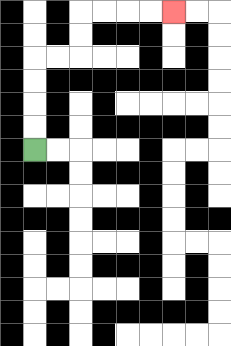{'start': '[1, 6]', 'end': '[7, 0]', 'path_directions': 'U,U,U,U,R,R,U,U,R,R,R,R', 'path_coordinates': '[[1, 6], [1, 5], [1, 4], [1, 3], [1, 2], [2, 2], [3, 2], [3, 1], [3, 0], [4, 0], [5, 0], [6, 0], [7, 0]]'}